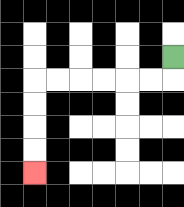{'start': '[7, 2]', 'end': '[1, 7]', 'path_directions': 'D,L,L,L,L,L,L,D,D,D,D', 'path_coordinates': '[[7, 2], [7, 3], [6, 3], [5, 3], [4, 3], [3, 3], [2, 3], [1, 3], [1, 4], [1, 5], [1, 6], [1, 7]]'}